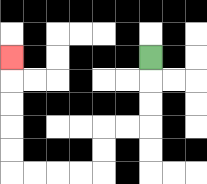{'start': '[6, 2]', 'end': '[0, 2]', 'path_directions': 'D,D,D,L,L,D,D,L,L,L,L,U,U,U,U,U', 'path_coordinates': '[[6, 2], [6, 3], [6, 4], [6, 5], [5, 5], [4, 5], [4, 6], [4, 7], [3, 7], [2, 7], [1, 7], [0, 7], [0, 6], [0, 5], [0, 4], [0, 3], [0, 2]]'}